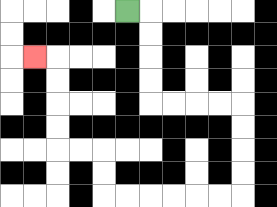{'start': '[5, 0]', 'end': '[1, 2]', 'path_directions': 'R,D,D,D,D,R,R,R,R,D,D,D,D,L,L,L,L,L,L,U,U,L,L,U,U,U,U,L', 'path_coordinates': '[[5, 0], [6, 0], [6, 1], [6, 2], [6, 3], [6, 4], [7, 4], [8, 4], [9, 4], [10, 4], [10, 5], [10, 6], [10, 7], [10, 8], [9, 8], [8, 8], [7, 8], [6, 8], [5, 8], [4, 8], [4, 7], [4, 6], [3, 6], [2, 6], [2, 5], [2, 4], [2, 3], [2, 2], [1, 2]]'}